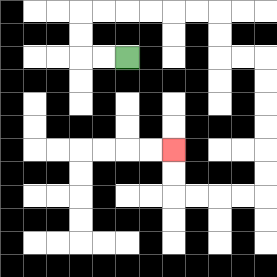{'start': '[5, 2]', 'end': '[7, 6]', 'path_directions': 'L,L,U,U,R,R,R,R,R,R,D,D,R,R,D,D,D,D,D,D,L,L,L,L,U,U', 'path_coordinates': '[[5, 2], [4, 2], [3, 2], [3, 1], [3, 0], [4, 0], [5, 0], [6, 0], [7, 0], [8, 0], [9, 0], [9, 1], [9, 2], [10, 2], [11, 2], [11, 3], [11, 4], [11, 5], [11, 6], [11, 7], [11, 8], [10, 8], [9, 8], [8, 8], [7, 8], [7, 7], [7, 6]]'}